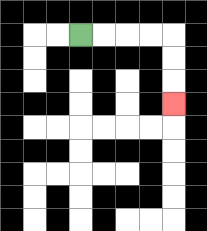{'start': '[3, 1]', 'end': '[7, 4]', 'path_directions': 'R,R,R,R,D,D,D', 'path_coordinates': '[[3, 1], [4, 1], [5, 1], [6, 1], [7, 1], [7, 2], [7, 3], [7, 4]]'}